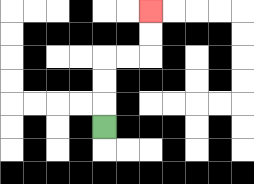{'start': '[4, 5]', 'end': '[6, 0]', 'path_directions': 'U,U,U,R,R,U,U', 'path_coordinates': '[[4, 5], [4, 4], [4, 3], [4, 2], [5, 2], [6, 2], [6, 1], [6, 0]]'}